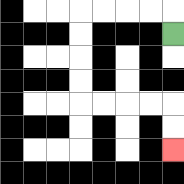{'start': '[7, 1]', 'end': '[7, 6]', 'path_directions': 'U,L,L,L,L,D,D,D,D,R,R,R,R,D,D', 'path_coordinates': '[[7, 1], [7, 0], [6, 0], [5, 0], [4, 0], [3, 0], [3, 1], [3, 2], [3, 3], [3, 4], [4, 4], [5, 4], [6, 4], [7, 4], [7, 5], [7, 6]]'}